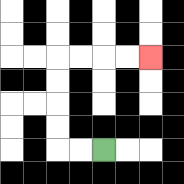{'start': '[4, 6]', 'end': '[6, 2]', 'path_directions': 'L,L,U,U,U,U,R,R,R,R', 'path_coordinates': '[[4, 6], [3, 6], [2, 6], [2, 5], [2, 4], [2, 3], [2, 2], [3, 2], [4, 2], [5, 2], [6, 2]]'}